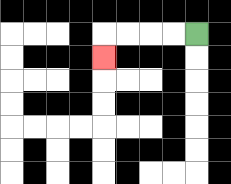{'start': '[8, 1]', 'end': '[4, 2]', 'path_directions': 'L,L,L,L,D', 'path_coordinates': '[[8, 1], [7, 1], [6, 1], [5, 1], [4, 1], [4, 2]]'}